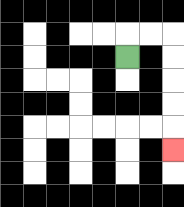{'start': '[5, 2]', 'end': '[7, 6]', 'path_directions': 'U,R,R,D,D,D,D,D', 'path_coordinates': '[[5, 2], [5, 1], [6, 1], [7, 1], [7, 2], [7, 3], [7, 4], [7, 5], [7, 6]]'}